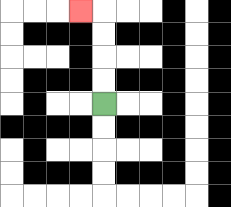{'start': '[4, 4]', 'end': '[3, 0]', 'path_directions': 'U,U,U,U,L', 'path_coordinates': '[[4, 4], [4, 3], [4, 2], [4, 1], [4, 0], [3, 0]]'}